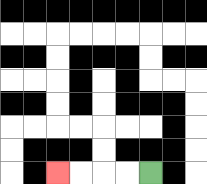{'start': '[6, 7]', 'end': '[2, 7]', 'path_directions': 'L,L,L,L', 'path_coordinates': '[[6, 7], [5, 7], [4, 7], [3, 7], [2, 7]]'}